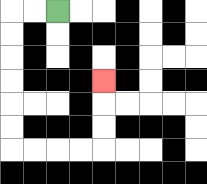{'start': '[2, 0]', 'end': '[4, 3]', 'path_directions': 'L,L,D,D,D,D,D,D,R,R,R,R,U,U,U', 'path_coordinates': '[[2, 0], [1, 0], [0, 0], [0, 1], [0, 2], [0, 3], [0, 4], [0, 5], [0, 6], [1, 6], [2, 6], [3, 6], [4, 6], [4, 5], [4, 4], [4, 3]]'}